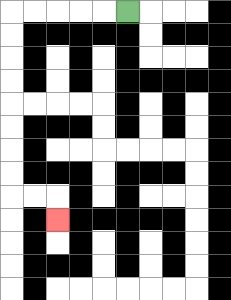{'start': '[5, 0]', 'end': '[2, 9]', 'path_directions': 'L,L,L,L,L,D,D,D,D,D,D,D,D,R,R,D', 'path_coordinates': '[[5, 0], [4, 0], [3, 0], [2, 0], [1, 0], [0, 0], [0, 1], [0, 2], [0, 3], [0, 4], [0, 5], [0, 6], [0, 7], [0, 8], [1, 8], [2, 8], [2, 9]]'}